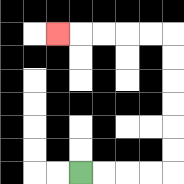{'start': '[3, 7]', 'end': '[2, 1]', 'path_directions': 'R,R,R,R,U,U,U,U,U,U,L,L,L,L,L', 'path_coordinates': '[[3, 7], [4, 7], [5, 7], [6, 7], [7, 7], [7, 6], [7, 5], [7, 4], [7, 3], [7, 2], [7, 1], [6, 1], [5, 1], [4, 1], [3, 1], [2, 1]]'}